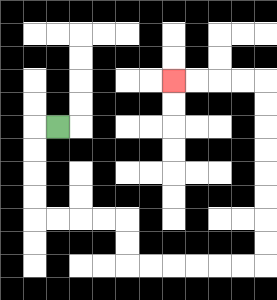{'start': '[2, 5]', 'end': '[7, 3]', 'path_directions': 'L,D,D,D,D,R,R,R,R,D,D,R,R,R,R,R,R,U,U,U,U,U,U,U,U,L,L,L,L', 'path_coordinates': '[[2, 5], [1, 5], [1, 6], [1, 7], [1, 8], [1, 9], [2, 9], [3, 9], [4, 9], [5, 9], [5, 10], [5, 11], [6, 11], [7, 11], [8, 11], [9, 11], [10, 11], [11, 11], [11, 10], [11, 9], [11, 8], [11, 7], [11, 6], [11, 5], [11, 4], [11, 3], [10, 3], [9, 3], [8, 3], [7, 3]]'}